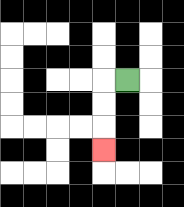{'start': '[5, 3]', 'end': '[4, 6]', 'path_directions': 'L,D,D,D', 'path_coordinates': '[[5, 3], [4, 3], [4, 4], [4, 5], [4, 6]]'}